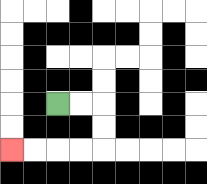{'start': '[2, 4]', 'end': '[0, 6]', 'path_directions': 'R,R,D,D,L,L,L,L', 'path_coordinates': '[[2, 4], [3, 4], [4, 4], [4, 5], [4, 6], [3, 6], [2, 6], [1, 6], [0, 6]]'}